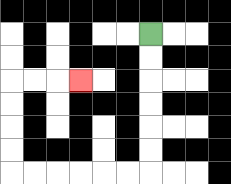{'start': '[6, 1]', 'end': '[3, 3]', 'path_directions': 'D,D,D,D,D,D,L,L,L,L,L,L,U,U,U,U,R,R,R', 'path_coordinates': '[[6, 1], [6, 2], [6, 3], [6, 4], [6, 5], [6, 6], [6, 7], [5, 7], [4, 7], [3, 7], [2, 7], [1, 7], [0, 7], [0, 6], [0, 5], [0, 4], [0, 3], [1, 3], [2, 3], [3, 3]]'}